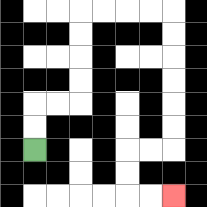{'start': '[1, 6]', 'end': '[7, 8]', 'path_directions': 'U,U,R,R,U,U,U,U,R,R,R,R,D,D,D,D,D,D,L,L,D,D,R,R', 'path_coordinates': '[[1, 6], [1, 5], [1, 4], [2, 4], [3, 4], [3, 3], [3, 2], [3, 1], [3, 0], [4, 0], [5, 0], [6, 0], [7, 0], [7, 1], [7, 2], [7, 3], [7, 4], [7, 5], [7, 6], [6, 6], [5, 6], [5, 7], [5, 8], [6, 8], [7, 8]]'}